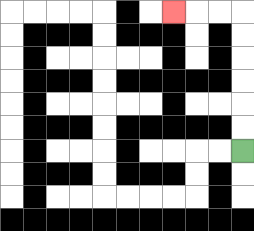{'start': '[10, 6]', 'end': '[7, 0]', 'path_directions': 'U,U,U,U,U,U,L,L,L', 'path_coordinates': '[[10, 6], [10, 5], [10, 4], [10, 3], [10, 2], [10, 1], [10, 0], [9, 0], [8, 0], [7, 0]]'}